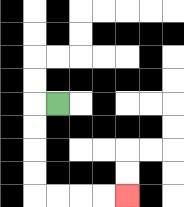{'start': '[2, 4]', 'end': '[5, 8]', 'path_directions': 'L,D,D,D,D,R,R,R,R', 'path_coordinates': '[[2, 4], [1, 4], [1, 5], [1, 6], [1, 7], [1, 8], [2, 8], [3, 8], [4, 8], [5, 8]]'}